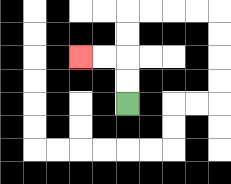{'start': '[5, 4]', 'end': '[3, 2]', 'path_directions': 'U,U,L,L', 'path_coordinates': '[[5, 4], [5, 3], [5, 2], [4, 2], [3, 2]]'}